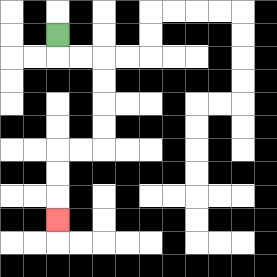{'start': '[2, 1]', 'end': '[2, 9]', 'path_directions': 'D,R,R,D,D,D,D,L,L,D,D,D', 'path_coordinates': '[[2, 1], [2, 2], [3, 2], [4, 2], [4, 3], [4, 4], [4, 5], [4, 6], [3, 6], [2, 6], [2, 7], [2, 8], [2, 9]]'}